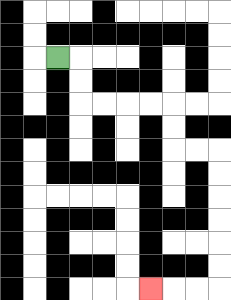{'start': '[2, 2]', 'end': '[6, 12]', 'path_directions': 'R,D,D,R,R,R,R,D,D,R,R,D,D,D,D,D,D,L,L,L', 'path_coordinates': '[[2, 2], [3, 2], [3, 3], [3, 4], [4, 4], [5, 4], [6, 4], [7, 4], [7, 5], [7, 6], [8, 6], [9, 6], [9, 7], [9, 8], [9, 9], [9, 10], [9, 11], [9, 12], [8, 12], [7, 12], [6, 12]]'}